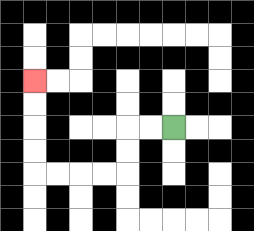{'start': '[7, 5]', 'end': '[1, 3]', 'path_directions': 'L,L,D,D,L,L,L,L,U,U,U,U', 'path_coordinates': '[[7, 5], [6, 5], [5, 5], [5, 6], [5, 7], [4, 7], [3, 7], [2, 7], [1, 7], [1, 6], [1, 5], [1, 4], [1, 3]]'}